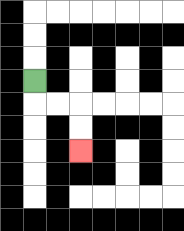{'start': '[1, 3]', 'end': '[3, 6]', 'path_directions': 'D,R,R,D,D', 'path_coordinates': '[[1, 3], [1, 4], [2, 4], [3, 4], [3, 5], [3, 6]]'}